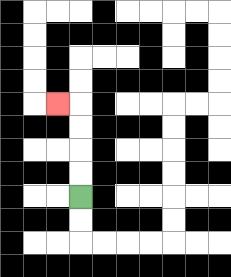{'start': '[3, 8]', 'end': '[2, 4]', 'path_directions': 'U,U,U,U,L', 'path_coordinates': '[[3, 8], [3, 7], [3, 6], [3, 5], [3, 4], [2, 4]]'}